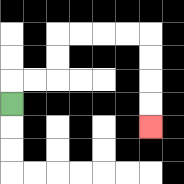{'start': '[0, 4]', 'end': '[6, 5]', 'path_directions': 'U,R,R,U,U,R,R,R,R,D,D,D,D', 'path_coordinates': '[[0, 4], [0, 3], [1, 3], [2, 3], [2, 2], [2, 1], [3, 1], [4, 1], [5, 1], [6, 1], [6, 2], [6, 3], [6, 4], [6, 5]]'}